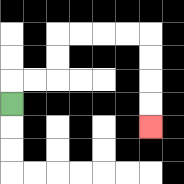{'start': '[0, 4]', 'end': '[6, 5]', 'path_directions': 'U,R,R,U,U,R,R,R,R,D,D,D,D', 'path_coordinates': '[[0, 4], [0, 3], [1, 3], [2, 3], [2, 2], [2, 1], [3, 1], [4, 1], [5, 1], [6, 1], [6, 2], [6, 3], [6, 4], [6, 5]]'}